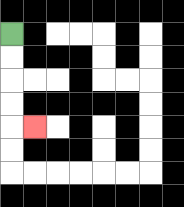{'start': '[0, 1]', 'end': '[1, 5]', 'path_directions': 'D,D,D,D,R', 'path_coordinates': '[[0, 1], [0, 2], [0, 3], [0, 4], [0, 5], [1, 5]]'}